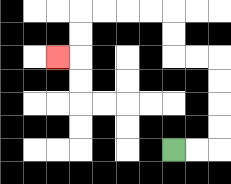{'start': '[7, 6]', 'end': '[2, 2]', 'path_directions': 'R,R,U,U,U,U,L,L,U,U,L,L,L,L,D,D,L', 'path_coordinates': '[[7, 6], [8, 6], [9, 6], [9, 5], [9, 4], [9, 3], [9, 2], [8, 2], [7, 2], [7, 1], [7, 0], [6, 0], [5, 0], [4, 0], [3, 0], [3, 1], [3, 2], [2, 2]]'}